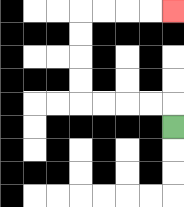{'start': '[7, 5]', 'end': '[7, 0]', 'path_directions': 'U,L,L,L,L,U,U,U,U,R,R,R,R', 'path_coordinates': '[[7, 5], [7, 4], [6, 4], [5, 4], [4, 4], [3, 4], [3, 3], [3, 2], [3, 1], [3, 0], [4, 0], [5, 0], [6, 0], [7, 0]]'}